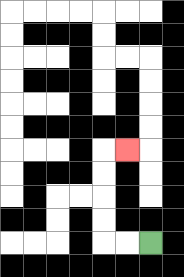{'start': '[6, 10]', 'end': '[5, 6]', 'path_directions': 'L,L,U,U,U,U,R', 'path_coordinates': '[[6, 10], [5, 10], [4, 10], [4, 9], [4, 8], [4, 7], [4, 6], [5, 6]]'}